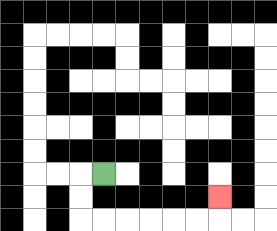{'start': '[4, 7]', 'end': '[9, 8]', 'path_directions': 'L,D,D,R,R,R,R,R,R,U', 'path_coordinates': '[[4, 7], [3, 7], [3, 8], [3, 9], [4, 9], [5, 9], [6, 9], [7, 9], [8, 9], [9, 9], [9, 8]]'}